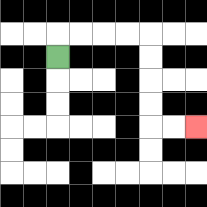{'start': '[2, 2]', 'end': '[8, 5]', 'path_directions': 'U,R,R,R,R,D,D,D,D,R,R', 'path_coordinates': '[[2, 2], [2, 1], [3, 1], [4, 1], [5, 1], [6, 1], [6, 2], [6, 3], [6, 4], [6, 5], [7, 5], [8, 5]]'}